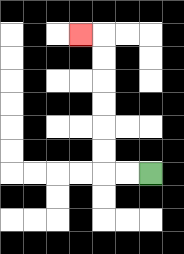{'start': '[6, 7]', 'end': '[3, 1]', 'path_directions': 'L,L,U,U,U,U,U,U,L', 'path_coordinates': '[[6, 7], [5, 7], [4, 7], [4, 6], [4, 5], [4, 4], [4, 3], [4, 2], [4, 1], [3, 1]]'}